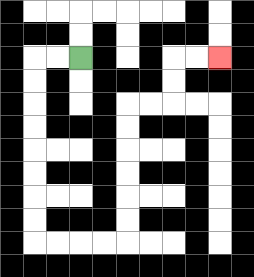{'start': '[3, 2]', 'end': '[9, 2]', 'path_directions': 'L,L,D,D,D,D,D,D,D,D,R,R,R,R,U,U,U,U,U,U,R,R,U,U,R,R', 'path_coordinates': '[[3, 2], [2, 2], [1, 2], [1, 3], [1, 4], [1, 5], [1, 6], [1, 7], [1, 8], [1, 9], [1, 10], [2, 10], [3, 10], [4, 10], [5, 10], [5, 9], [5, 8], [5, 7], [5, 6], [5, 5], [5, 4], [6, 4], [7, 4], [7, 3], [7, 2], [8, 2], [9, 2]]'}